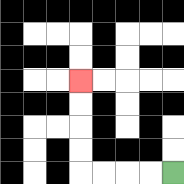{'start': '[7, 7]', 'end': '[3, 3]', 'path_directions': 'L,L,L,L,U,U,U,U', 'path_coordinates': '[[7, 7], [6, 7], [5, 7], [4, 7], [3, 7], [3, 6], [3, 5], [3, 4], [3, 3]]'}